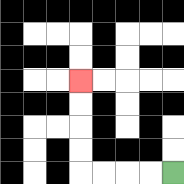{'start': '[7, 7]', 'end': '[3, 3]', 'path_directions': 'L,L,L,L,U,U,U,U', 'path_coordinates': '[[7, 7], [6, 7], [5, 7], [4, 7], [3, 7], [3, 6], [3, 5], [3, 4], [3, 3]]'}